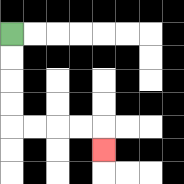{'start': '[0, 1]', 'end': '[4, 6]', 'path_directions': 'D,D,D,D,R,R,R,R,D', 'path_coordinates': '[[0, 1], [0, 2], [0, 3], [0, 4], [0, 5], [1, 5], [2, 5], [3, 5], [4, 5], [4, 6]]'}